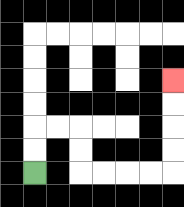{'start': '[1, 7]', 'end': '[7, 3]', 'path_directions': 'U,U,R,R,D,D,R,R,R,R,U,U,U,U', 'path_coordinates': '[[1, 7], [1, 6], [1, 5], [2, 5], [3, 5], [3, 6], [3, 7], [4, 7], [5, 7], [6, 7], [7, 7], [7, 6], [7, 5], [7, 4], [7, 3]]'}